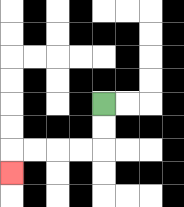{'start': '[4, 4]', 'end': '[0, 7]', 'path_directions': 'D,D,L,L,L,L,D', 'path_coordinates': '[[4, 4], [4, 5], [4, 6], [3, 6], [2, 6], [1, 6], [0, 6], [0, 7]]'}